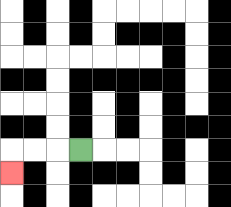{'start': '[3, 6]', 'end': '[0, 7]', 'path_directions': 'L,L,L,D', 'path_coordinates': '[[3, 6], [2, 6], [1, 6], [0, 6], [0, 7]]'}